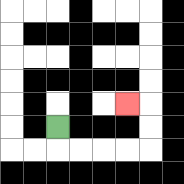{'start': '[2, 5]', 'end': '[5, 4]', 'path_directions': 'D,R,R,R,R,U,U,L', 'path_coordinates': '[[2, 5], [2, 6], [3, 6], [4, 6], [5, 6], [6, 6], [6, 5], [6, 4], [5, 4]]'}